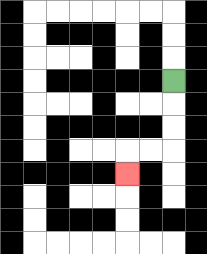{'start': '[7, 3]', 'end': '[5, 7]', 'path_directions': 'D,D,D,L,L,D', 'path_coordinates': '[[7, 3], [7, 4], [7, 5], [7, 6], [6, 6], [5, 6], [5, 7]]'}